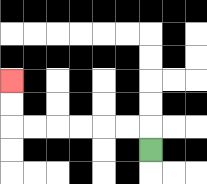{'start': '[6, 6]', 'end': '[0, 3]', 'path_directions': 'U,L,L,L,L,L,L,U,U', 'path_coordinates': '[[6, 6], [6, 5], [5, 5], [4, 5], [3, 5], [2, 5], [1, 5], [0, 5], [0, 4], [0, 3]]'}